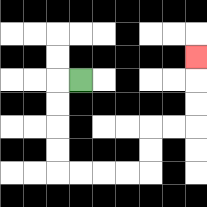{'start': '[3, 3]', 'end': '[8, 2]', 'path_directions': 'L,D,D,D,D,R,R,R,R,U,U,R,R,U,U,U', 'path_coordinates': '[[3, 3], [2, 3], [2, 4], [2, 5], [2, 6], [2, 7], [3, 7], [4, 7], [5, 7], [6, 7], [6, 6], [6, 5], [7, 5], [8, 5], [8, 4], [8, 3], [8, 2]]'}